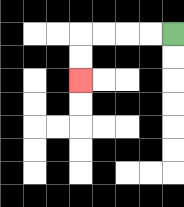{'start': '[7, 1]', 'end': '[3, 3]', 'path_directions': 'L,L,L,L,D,D', 'path_coordinates': '[[7, 1], [6, 1], [5, 1], [4, 1], [3, 1], [3, 2], [3, 3]]'}